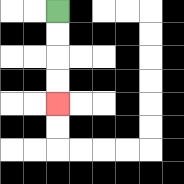{'start': '[2, 0]', 'end': '[2, 4]', 'path_directions': 'D,D,D,D', 'path_coordinates': '[[2, 0], [2, 1], [2, 2], [2, 3], [2, 4]]'}